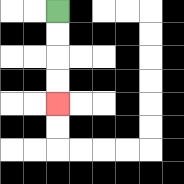{'start': '[2, 0]', 'end': '[2, 4]', 'path_directions': 'D,D,D,D', 'path_coordinates': '[[2, 0], [2, 1], [2, 2], [2, 3], [2, 4]]'}